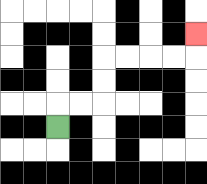{'start': '[2, 5]', 'end': '[8, 1]', 'path_directions': 'U,R,R,U,U,R,R,R,R,U', 'path_coordinates': '[[2, 5], [2, 4], [3, 4], [4, 4], [4, 3], [4, 2], [5, 2], [6, 2], [7, 2], [8, 2], [8, 1]]'}